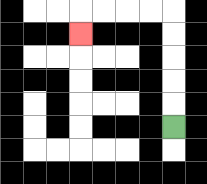{'start': '[7, 5]', 'end': '[3, 1]', 'path_directions': 'U,U,U,U,U,L,L,L,L,D', 'path_coordinates': '[[7, 5], [7, 4], [7, 3], [7, 2], [7, 1], [7, 0], [6, 0], [5, 0], [4, 0], [3, 0], [3, 1]]'}